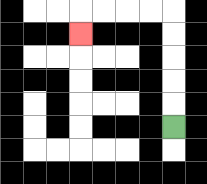{'start': '[7, 5]', 'end': '[3, 1]', 'path_directions': 'U,U,U,U,U,L,L,L,L,D', 'path_coordinates': '[[7, 5], [7, 4], [7, 3], [7, 2], [7, 1], [7, 0], [6, 0], [5, 0], [4, 0], [3, 0], [3, 1]]'}